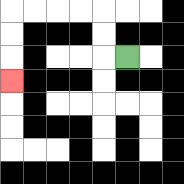{'start': '[5, 2]', 'end': '[0, 3]', 'path_directions': 'L,U,U,L,L,L,L,D,D,D', 'path_coordinates': '[[5, 2], [4, 2], [4, 1], [4, 0], [3, 0], [2, 0], [1, 0], [0, 0], [0, 1], [0, 2], [0, 3]]'}